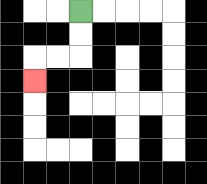{'start': '[3, 0]', 'end': '[1, 3]', 'path_directions': 'D,D,L,L,D', 'path_coordinates': '[[3, 0], [3, 1], [3, 2], [2, 2], [1, 2], [1, 3]]'}